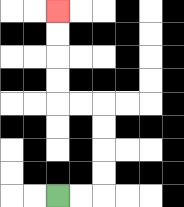{'start': '[2, 8]', 'end': '[2, 0]', 'path_directions': 'R,R,U,U,U,U,L,L,U,U,U,U', 'path_coordinates': '[[2, 8], [3, 8], [4, 8], [4, 7], [4, 6], [4, 5], [4, 4], [3, 4], [2, 4], [2, 3], [2, 2], [2, 1], [2, 0]]'}